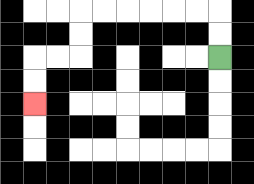{'start': '[9, 2]', 'end': '[1, 4]', 'path_directions': 'U,U,L,L,L,L,L,L,D,D,L,L,D,D', 'path_coordinates': '[[9, 2], [9, 1], [9, 0], [8, 0], [7, 0], [6, 0], [5, 0], [4, 0], [3, 0], [3, 1], [3, 2], [2, 2], [1, 2], [1, 3], [1, 4]]'}